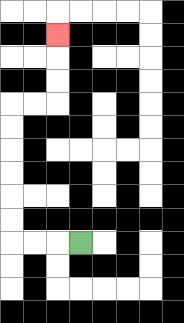{'start': '[3, 10]', 'end': '[2, 1]', 'path_directions': 'L,L,L,U,U,U,U,U,U,R,R,U,U,U', 'path_coordinates': '[[3, 10], [2, 10], [1, 10], [0, 10], [0, 9], [0, 8], [0, 7], [0, 6], [0, 5], [0, 4], [1, 4], [2, 4], [2, 3], [2, 2], [2, 1]]'}